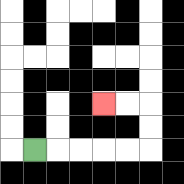{'start': '[1, 6]', 'end': '[4, 4]', 'path_directions': 'R,R,R,R,R,U,U,L,L', 'path_coordinates': '[[1, 6], [2, 6], [3, 6], [4, 6], [5, 6], [6, 6], [6, 5], [6, 4], [5, 4], [4, 4]]'}